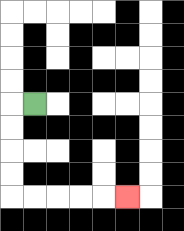{'start': '[1, 4]', 'end': '[5, 8]', 'path_directions': 'L,D,D,D,D,R,R,R,R,R', 'path_coordinates': '[[1, 4], [0, 4], [0, 5], [0, 6], [0, 7], [0, 8], [1, 8], [2, 8], [3, 8], [4, 8], [5, 8]]'}